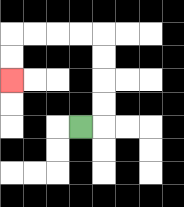{'start': '[3, 5]', 'end': '[0, 3]', 'path_directions': 'R,U,U,U,U,L,L,L,L,D,D', 'path_coordinates': '[[3, 5], [4, 5], [4, 4], [4, 3], [4, 2], [4, 1], [3, 1], [2, 1], [1, 1], [0, 1], [0, 2], [0, 3]]'}